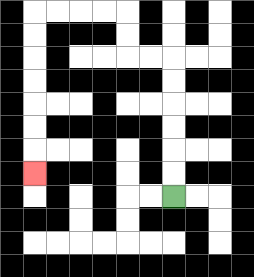{'start': '[7, 8]', 'end': '[1, 7]', 'path_directions': 'U,U,U,U,U,U,L,L,U,U,L,L,L,L,D,D,D,D,D,D,D', 'path_coordinates': '[[7, 8], [7, 7], [7, 6], [7, 5], [7, 4], [7, 3], [7, 2], [6, 2], [5, 2], [5, 1], [5, 0], [4, 0], [3, 0], [2, 0], [1, 0], [1, 1], [1, 2], [1, 3], [1, 4], [1, 5], [1, 6], [1, 7]]'}